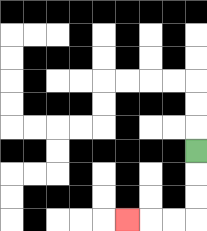{'start': '[8, 6]', 'end': '[5, 9]', 'path_directions': 'D,D,D,L,L,L', 'path_coordinates': '[[8, 6], [8, 7], [8, 8], [8, 9], [7, 9], [6, 9], [5, 9]]'}